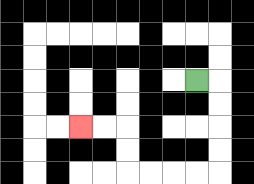{'start': '[8, 3]', 'end': '[3, 5]', 'path_directions': 'R,D,D,D,D,L,L,L,L,U,U,L,L', 'path_coordinates': '[[8, 3], [9, 3], [9, 4], [9, 5], [9, 6], [9, 7], [8, 7], [7, 7], [6, 7], [5, 7], [5, 6], [5, 5], [4, 5], [3, 5]]'}